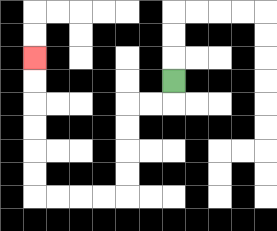{'start': '[7, 3]', 'end': '[1, 2]', 'path_directions': 'D,L,L,D,D,D,D,L,L,L,L,U,U,U,U,U,U', 'path_coordinates': '[[7, 3], [7, 4], [6, 4], [5, 4], [5, 5], [5, 6], [5, 7], [5, 8], [4, 8], [3, 8], [2, 8], [1, 8], [1, 7], [1, 6], [1, 5], [1, 4], [1, 3], [1, 2]]'}